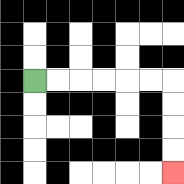{'start': '[1, 3]', 'end': '[7, 7]', 'path_directions': 'R,R,R,R,R,R,D,D,D,D', 'path_coordinates': '[[1, 3], [2, 3], [3, 3], [4, 3], [5, 3], [6, 3], [7, 3], [7, 4], [7, 5], [7, 6], [7, 7]]'}